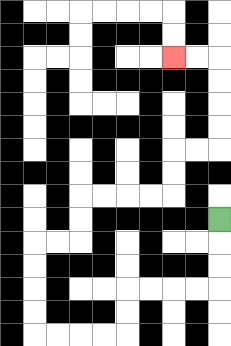{'start': '[9, 9]', 'end': '[7, 2]', 'path_directions': 'D,D,D,L,L,L,L,D,D,L,L,L,L,U,U,U,U,R,R,U,U,R,R,R,R,U,U,R,R,U,U,U,U,L,L', 'path_coordinates': '[[9, 9], [9, 10], [9, 11], [9, 12], [8, 12], [7, 12], [6, 12], [5, 12], [5, 13], [5, 14], [4, 14], [3, 14], [2, 14], [1, 14], [1, 13], [1, 12], [1, 11], [1, 10], [2, 10], [3, 10], [3, 9], [3, 8], [4, 8], [5, 8], [6, 8], [7, 8], [7, 7], [7, 6], [8, 6], [9, 6], [9, 5], [9, 4], [9, 3], [9, 2], [8, 2], [7, 2]]'}